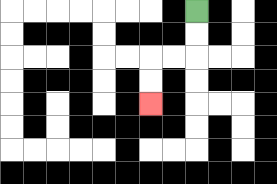{'start': '[8, 0]', 'end': '[6, 4]', 'path_directions': 'D,D,L,L,D,D', 'path_coordinates': '[[8, 0], [8, 1], [8, 2], [7, 2], [6, 2], [6, 3], [6, 4]]'}